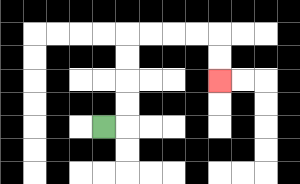{'start': '[4, 5]', 'end': '[9, 3]', 'path_directions': 'R,U,U,U,U,R,R,R,R,D,D', 'path_coordinates': '[[4, 5], [5, 5], [5, 4], [5, 3], [5, 2], [5, 1], [6, 1], [7, 1], [8, 1], [9, 1], [9, 2], [9, 3]]'}